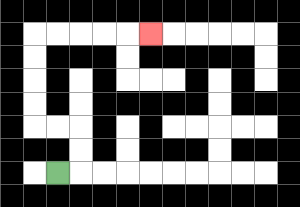{'start': '[2, 7]', 'end': '[6, 1]', 'path_directions': 'R,U,U,L,L,U,U,U,U,R,R,R,R,R', 'path_coordinates': '[[2, 7], [3, 7], [3, 6], [3, 5], [2, 5], [1, 5], [1, 4], [1, 3], [1, 2], [1, 1], [2, 1], [3, 1], [4, 1], [5, 1], [6, 1]]'}